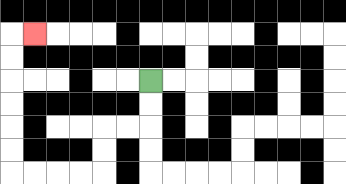{'start': '[6, 3]', 'end': '[1, 1]', 'path_directions': 'D,D,L,L,D,D,L,L,L,L,U,U,U,U,U,U,R', 'path_coordinates': '[[6, 3], [6, 4], [6, 5], [5, 5], [4, 5], [4, 6], [4, 7], [3, 7], [2, 7], [1, 7], [0, 7], [0, 6], [0, 5], [0, 4], [0, 3], [0, 2], [0, 1], [1, 1]]'}